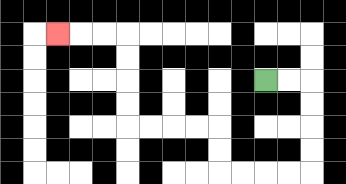{'start': '[11, 3]', 'end': '[2, 1]', 'path_directions': 'R,R,D,D,D,D,L,L,L,L,U,U,L,L,L,L,U,U,U,U,L,L,L', 'path_coordinates': '[[11, 3], [12, 3], [13, 3], [13, 4], [13, 5], [13, 6], [13, 7], [12, 7], [11, 7], [10, 7], [9, 7], [9, 6], [9, 5], [8, 5], [7, 5], [6, 5], [5, 5], [5, 4], [5, 3], [5, 2], [5, 1], [4, 1], [3, 1], [2, 1]]'}